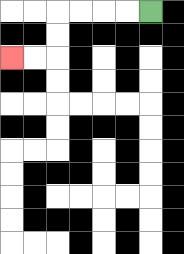{'start': '[6, 0]', 'end': '[0, 2]', 'path_directions': 'L,L,L,L,D,D,L,L', 'path_coordinates': '[[6, 0], [5, 0], [4, 0], [3, 0], [2, 0], [2, 1], [2, 2], [1, 2], [0, 2]]'}